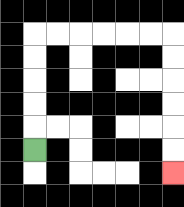{'start': '[1, 6]', 'end': '[7, 7]', 'path_directions': 'U,U,U,U,U,R,R,R,R,R,R,D,D,D,D,D,D', 'path_coordinates': '[[1, 6], [1, 5], [1, 4], [1, 3], [1, 2], [1, 1], [2, 1], [3, 1], [4, 1], [5, 1], [6, 1], [7, 1], [7, 2], [7, 3], [7, 4], [7, 5], [7, 6], [7, 7]]'}